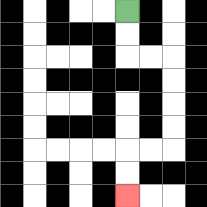{'start': '[5, 0]', 'end': '[5, 8]', 'path_directions': 'D,D,R,R,D,D,D,D,L,L,D,D', 'path_coordinates': '[[5, 0], [5, 1], [5, 2], [6, 2], [7, 2], [7, 3], [7, 4], [7, 5], [7, 6], [6, 6], [5, 6], [5, 7], [5, 8]]'}